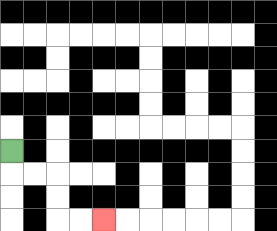{'start': '[0, 6]', 'end': '[4, 9]', 'path_directions': 'D,R,R,D,D,R,R', 'path_coordinates': '[[0, 6], [0, 7], [1, 7], [2, 7], [2, 8], [2, 9], [3, 9], [4, 9]]'}